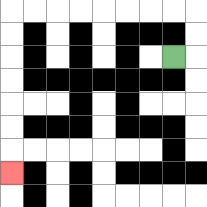{'start': '[7, 2]', 'end': '[0, 7]', 'path_directions': 'R,U,U,L,L,L,L,L,L,L,L,D,D,D,D,D,D,D', 'path_coordinates': '[[7, 2], [8, 2], [8, 1], [8, 0], [7, 0], [6, 0], [5, 0], [4, 0], [3, 0], [2, 0], [1, 0], [0, 0], [0, 1], [0, 2], [0, 3], [0, 4], [0, 5], [0, 6], [0, 7]]'}